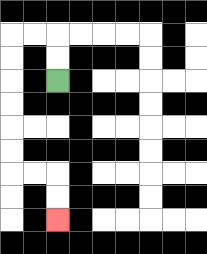{'start': '[2, 3]', 'end': '[2, 9]', 'path_directions': 'U,U,L,L,D,D,D,D,D,D,R,R,D,D', 'path_coordinates': '[[2, 3], [2, 2], [2, 1], [1, 1], [0, 1], [0, 2], [0, 3], [0, 4], [0, 5], [0, 6], [0, 7], [1, 7], [2, 7], [2, 8], [2, 9]]'}